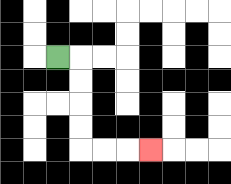{'start': '[2, 2]', 'end': '[6, 6]', 'path_directions': 'R,D,D,D,D,R,R,R', 'path_coordinates': '[[2, 2], [3, 2], [3, 3], [3, 4], [3, 5], [3, 6], [4, 6], [5, 6], [6, 6]]'}